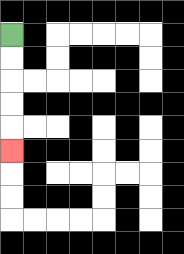{'start': '[0, 1]', 'end': '[0, 6]', 'path_directions': 'D,D,D,D,D', 'path_coordinates': '[[0, 1], [0, 2], [0, 3], [0, 4], [0, 5], [0, 6]]'}